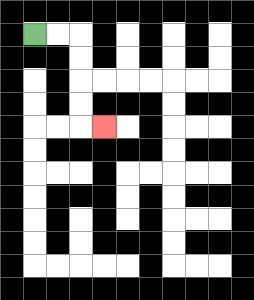{'start': '[1, 1]', 'end': '[4, 5]', 'path_directions': 'R,R,D,D,D,D,R', 'path_coordinates': '[[1, 1], [2, 1], [3, 1], [3, 2], [3, 3], [3, 4], [3, 5], [4, 5]]'}